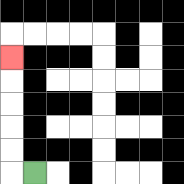{'start': '[1, 7]', 'end': '[0, 2]', 'path_directions': 'L,U,U,U,U,U', 'path_coordinates': '[[1, 7], [0, 7], [0, 6], [0, 5], [0, 4], [0, 3], [0, 2]]'}